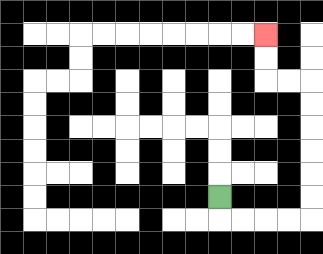{'start': '[9, 8]', 'end': '[11, 1]', 'path_directions': 'D,R,R,R,R,U,U,U,U,U,U,L,L,U,U', 'path_coordinates': '[[9, 8], [9, 9], [10, 9], [11, 9], [12, 9], [13, 9], [13, 8], [13, 7], [13, 6], [13, 5], [13, 4], [13, 3], [12, 3], [11, 3], [11, 2], [11, 1]]'}